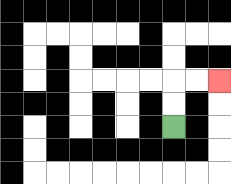{'start': '[7, 5]', 'end': '[9, 3]', 'path_directions': 'U,U,R,R', 'path_coordinates': '[[7, 5], [7, 4], [7, 3], [8, 3], [9, 3]]'}